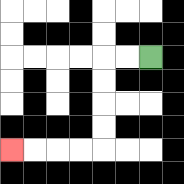{'start': '[6, 2]', 'end': '[0, 6]', 'path_directions': 'L,L,D,D,D,D,L,L,L,L', 'path_coordinates': '[[6, 2], [5, 2], [4, 2], [4, 3], [4, 4], [4, 5], [4, 6], [3, 6], [2, 6], [1, 6], [0, 6]]'}